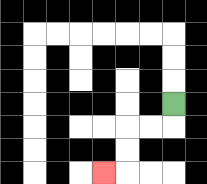{'start': '[7, 4]', 'end': '[4, 7]', 'path_directions': 'D,L,L,D,D,L', 'path_coordinates': '[[7, 4], [7, 5], [6, 5], [5, 5], [5, 6], [5, 7], [4, 7]]'}